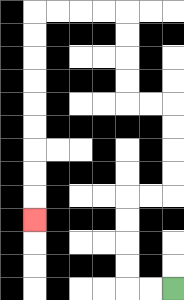{'start': '[7, 12]', 'end': '[1, 9]', 'path_directions': 'L,L,U,U,U,U,R,R,U,U,U,U,L,L,U,U,U,U,L,L,L,L,D,D,D,D,D,D,D,D,D', 'path_coordinates': '[[7, 12], [6, 12], [5, 12], [5, 11], [5, 10], [5, 9], [5, 8], [6, 8], [7, 8], [7, 7], [7, 6], [7, 5], [7, 4], [6, 4], [5, 4], [5, 3], [5, 2], [5, 1], [5, 0], [4, 0], [3, 0], [2, 0], [1, 0], [1, 1], [1, 2], [1, 3], [1, 4], [1, 5], [1, 6], [1, 7], [1, 8], [1, 9]]'}